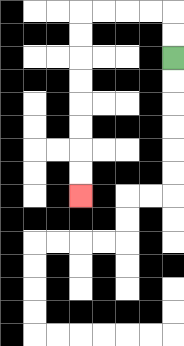{'start': '[7, 2]', 'end': '[3, 8]', 'path_directions': 'U,U,L,L,L,L,D,D,D,D,D,D,D,D', 'path_coordinates': '[[7, 2], [7, 1], [7, 0], [6, 0], [5, 0], [4, 0], [3, 0], [3, 1], [3, 2], [3, 3], [3, 4], [3, 5], [3, 6], [3, 7], [3, 8]]'}